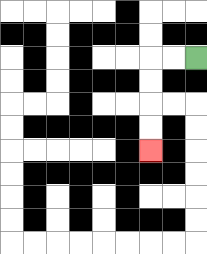{'start': '[8, 2]', 'end': '[6, 6]', 'path_directions': 'L,L,D,D,D,D', 'path_coordinates': '[[8, 2], [7, 2], [6, 2], [6, 3], [6, 4], [6, 5], [6, 6]]'}